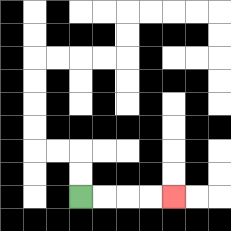{'start': '[3, 8]', 'end': '[7, 8]', 'path_directions': 'R,R,R,R', 'path_coordinates': '[[3, 8], [4, 8], [5, 8], [6, 8], [7, 8]]'}